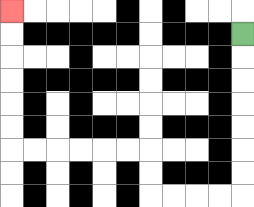{'start': '[10, 1]', 'end': '[0, 0]', 'path_directions': 'D,D,D,D,D,D,D,L,L,L,L,U,U,L,L,L,L,L,L,U,U,U,U,U,U', 'path_coordinates': '[[10, 1], [10, 2], [10, 3], [10, 4], [10, 5], [10, 6], [10, 7], [10, 8], [9, 8], [8, 8], [7, 8], [6, 8], [6, 7], [6, 6], [5, 6], [4, 6], [3, 6], [2, 6], [1, 6], [0, 6], [0, 5], [0, 4], [0, 3], [0, 2], [0, 1], [0, 0]]'}